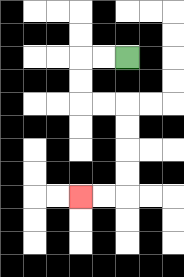{'start': '[5, 2]', 'end': '[3, 8]', 'path_directions': 'L,L,D,D,R,R,D,D,D,D,L,L', 'path_coordinates': '[[5, 2], [4, 2], [3, 2], [3, 3], [3, 4], [4, 4], [5, 4], [5, 5], [5, 6], [5, 7], [5, 8], [4, 8], [3, 8]]'}